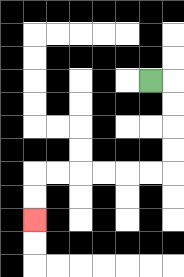{'start': '[6, 3]', 'end': '[1, 9]', 'path_directions': 'R,D,D,D,D,L,L,L,L,L,L,D,D', 'path_coordinates': '[[6, 3], [7, 3], [7, 4], [7, 5], [7, 6], [7, 7], [6, 7], [5, 7], [4, 7], [3, 7], [2, 7], [1, 7], [1, 8], [1, 9]]'}